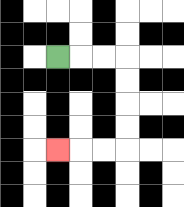{'start': '[2, 2]', 'end': '[2, 6]', 'path_directions': 'R,R,R,D,D,D,D,L,L,L', 'path_coordinates': '[[2, 2], [3, 2], [4, 2], [5, 2], [5, 3], [5, 4], [5, 5], [5, 6], [4, 6], [3, 6], [2, 6]]'}